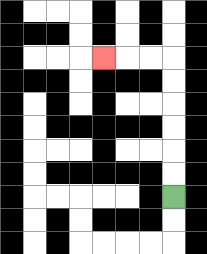{'start': '[7, 8]', 'end': '[4, 2]', 'path_directions': 'U,U,U,U,U,U,L,L,L', 'path_coordinates': '[[7, 8], [7, 7], [7, 6], [7, 5], [7, 4], [7, 3], [7, 2], [6, 2], [5, 2], [4, 2]]'}